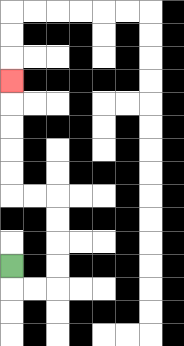{'start': '[0, 11]', 'end': '[0, 3]', 'path_directions': 'D,R,R,U,U,U,U,L,L,U,U,U,U,U', 'path_coordinates': '[[0, 11], [0, 12], [1, 12], [2, 12], [2, 11], [2, 10], [2, 9], [2, 8], [1, 8], [0, 8], [0, 7], [0, 6], [0, 5], [0, 4], [0, 3]]'}